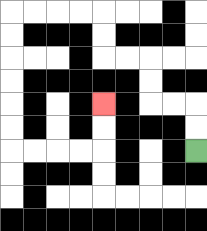{'start': '[8, 6]', 'end': '[4, 4]', 'path_directions': 'U,U,L,L,U,U,L,L,U,U,L,L,L,L,D,D,D,D,D,D,R,R,R,R,U,U', 'path_coordinates': '[[8, 6], [8, 5], [8, 4], [7, 4], [6, 4], [6, 3], [6, 2], [5, 2], [4, 2], [4, 1], [4, 0], [3, 0], [2, 0], [1, 0], [0, 0], [0, 1], [0, 2], [0, 3], [0, 4], [0, 5], [0, 6], [1, 6], [2, 6], [3, 6], [4, 6], [4, 5], [4, 4]]'}